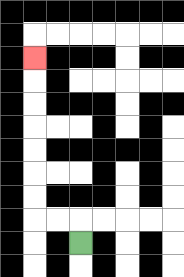{'start': '[3, 10]', 'end': '[1, 2]', 'path_directions': 'U,L,L,U,U,U,U,U,U,U', 'path_coordinates': '[[3, 10], [3, 9], [2, 9], [1, 9], [1, 8], [1, 7], [1, 6], [1, 5], [1, 4], [1, 3], [1, 2]]'}